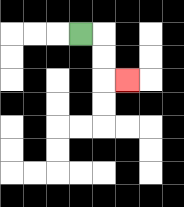{'start': '[3, 1]', 'end': '[5, 3]', 'path_directions': 'R,D,D,R', 'path_coordinates': '[[3, 1], [4, 1], [4, 2], [4, 3], [5, 3]]'}